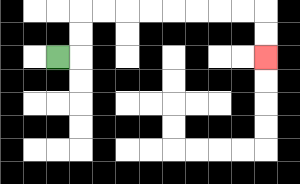{'start': '[2, 2]', 'end': '[11, 2]', 'path_directions': 'R,U,U,R,R,R,R,R,R,R,R,D,D', 'path_coordinates': '[[2, 2], [3, 2], [3, 1], [3, 0], [4, 0], [5, 0], [6, 0], [7, 0], [8, 0], [9, 0], [10, 0], [11, 0], [11, 1], [11, 2]]'}